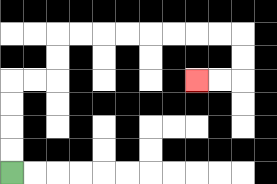{'start': '[0, 7]', 'end': '[8, 3]', 'path_directions': 'U,U,U,U,R,R,U,U,R,R,R,R,R,R,R,R,D,D,L,L', 'path_coordinates': '[[0, 7], [0, 6], [0, 5], [0, 4], [0, 3], [1, 3], [2, 3], [2, 2], [2, 1], [3, 1], [4, 1], [5, 1], [6, 1], [7, 1], [8, 1], [9, 1], [10, 1], [10, 2], [10, 3], [9, 3], [8, 3]]'}